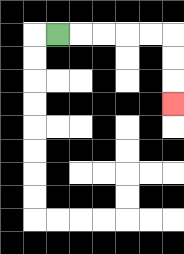{'start': '[2, 1]', 'end': '[7, 4]', 'path_directions': 'R,R,R,R,R,D,D,D', 'path_coordinates': '[[2, 1], [3, 1], [4, 1], [5, 1], [6, 1], [7, 1], [7, 2], [7, 3], [7, 4]]'}